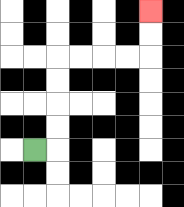{'start': '[1, 6]', 'end': '[6, 0]', 'path_directions': 'R,U,U,U,U,R,R,R,R,U,U', 'path_coordinates': '[[1, 6], [2, 6], [2, 5], [2, 4], [2, 3], [2, 2], [3, 2], [4, 2], [5, 2], [6, 2], [6, 1], [6, 0]]'}